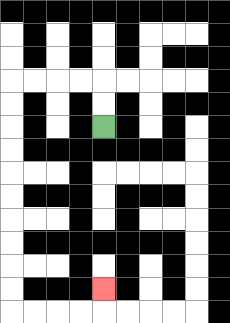{'start': '[4, 5]', 'end': '[4, 12]', 'path_directions': 'U,U,L,L,L,L,D,D,D,D,D,D,D,D,D,D,R,R,R,R,U', 'path_coordinates': '[[4, 5], [4, 4], [4, 3], [3, 3], [2, 3], [1, 3], [0, 3], [0, 4], [0, 5], [0, 6], [0, 7], [0, 8], [0, 9], [0, 10], [0, 11], [0, 12], [0, 13], [1, 13], [2, 13], [3, 13], [4, 13], [4, 12]]'}